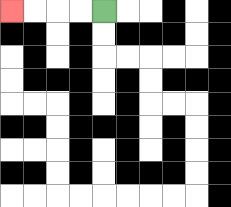{'start': '[4, 0]', 'end': '[0, 0]', 'path_directions': 'L,L,L,L', 'path_coordinates': '[[4, 0], [3, 0], [2, 0], [1, 0], [0, 0]]'}